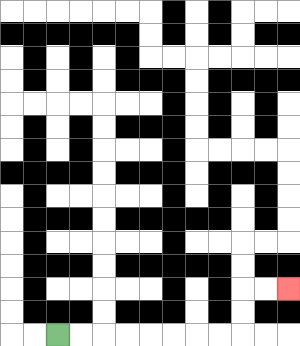{'start': '[2, 14]', 'end': '[12, 12]', 'path_directions': 'R,R,R,R,R,R,R,R,U,U,R,R', 'path_coordinates': '[[2, 14], [3, 14], [4, 14], [5, 14], [6, 14], [7, 14], [8, 14], [9, 14], [10, 14], [10, 13], [10, 12], [11, 12], [12, 12]]'}